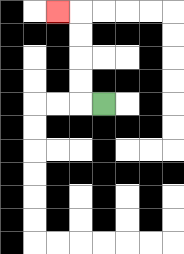{'start': '[4, 4]', 'end': '[2, 0]', 'path_directions': 'L,U,U,U,U,L', 'path_coordinates': '[[4, 4], [3, 4], [3, 3], [3, 2], [3, 1], [3, 0], [2, 0]]'}